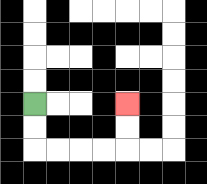{'start': '[1, 4]', 'end': '[5, 4]', 'path_directions': 'D,D,R,R,R,R,U,U', 'path_coordinates': '[[1, 4], [1, 5], [1, 6], [2, 6], [3, 6], [4, 6], [5, 6], [5, 5], [5, 4]]'}